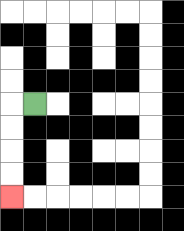{'start': '[1, 4]', 'end': '[0, 8]', 'path_directions': 'L,D,D,D,D', 'path_coordinates': '[[1, 4], [0, 4], [0, 5], [0, 6], [0, 7], [0, 8]]'}